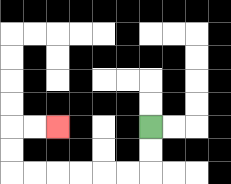{'start': '[6, 5]', 'end': '[2, 5]', 'path_directions': 'D,D,L,L,L,L,L,L,U,U,R,R', 'path_coordinates': '[[6, 5], [6, 6], [6, 7], [5, 7], [4, 7], [3, 7], [2, 7], [1, 7], [0, 7], [0, 6], [0, 5], [1, 5], [2, 5]]'}